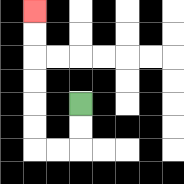{'start': '[3, 4]', 'end': '[1, 0]', 'path_directions': 'D,D,L,L,U,U,U,U,U,U', 'path_coordinates': '[[3, 4], [3, 5], [3, 6], [2, 6], [1, 6], [1, 5], [1, 4], [1, 3], [1, 2], [1, 1], [1, 0]]'}